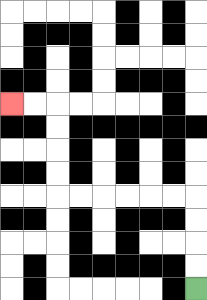{'start': '[8, 12]', 'end': '[0, 4]', 'path_directions': 'U,U,U,U,L,L,L,L,L,L,U,U,U,U,L,L', 'path_coordinates': '[[8, 12], [8, 11], [8, 10], [8, 9], [8, 8], [7, 8], [6, 8], [5, 8], [4, 8], [3, 8], [2, 8], [2, 7], [2, 6], [2, 5], [2, 4], [1, 4], [0, 4]]'}